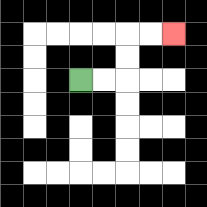{'start': '[3, 3]', 'end': '[7, 1]', 'path_directions': 'R,R,U,U,R,R', 'path_coordinates': '[[3, 3], [4, 3], [5, 3], [5, 2], [5, 1], [6, 1], [7, 1]]'}